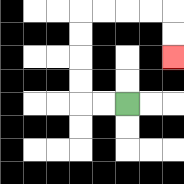{'start': '[5, 4]', 'end': '[7, 2]', 'path_directions': 'L,L,U,U,U,U,R,R,R,R,D,D', 'path_coordinates': '[[5, 4], [4, 4], [3, 4], [3, 3], [3, 2], [3, 1], [3, 0], [4, 0], [5, 0], [6, 0], [7, 0], [7, 1], [7, 2]]'}